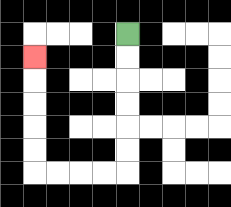{'start': '[5, 1]', 'end': '[1, 2]', 'path_directions': 'D,D,D,D,D,D,L,L,L,L,U,U,U,U,U', 'path_coordinates': '[[5, 1], [5, 2], [5, 3], [5, 4], [5, 5], [5, 6], [5, 7], [4, 7], [3, 7], [2, 7], [1, 7], [1, 6], [1, 5], [1, 4], [1, 3], [1, 2]]'}